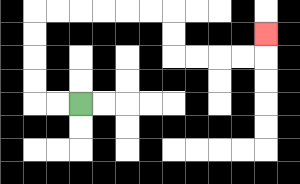{'start': '[3, 4]', 'end': '[11, 1]', 'path_directions': 'L,L,U,U,U,U,R,R,R,R,R,R,D,D,R,R,R,R,U', 'path_coordinates': '[[3, 4], [2, 4], [1, 4], [1, 3], [1, 2], [1, 1], [1, 0], [2, 0], [3, 0], [4, 0], [5, 0], [6, 0], [7, 0], [7, 1], [7, 2], [8, 2], [9, 2], [10, 2], [11, 2], [11, 1]]'}